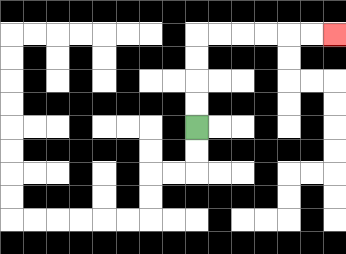{'start': '[8, 5]', 'end': '[14, 1]', 'path_directions': 'U,U,U,U,R,R,R,R,R,R', 'path_coordinates': '[[8, 5], [8, 4], [8, 3], [8, 2], [8, 1], [9, 1], [10, 1], [11, 1], [12, 1], [13, 1], [14, 1]]'}